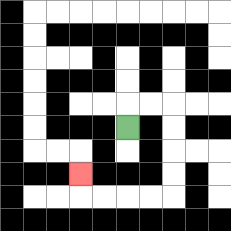{'start': '[5, 5]', 'end': '[3, 7]', 'path_directions': 'U,R,R,D,D,D,D,L,L,L,L,U', 'path_coordinates': '[[5, 5], [5, 4], [6, 4], [7, 4], [7, 5], [7, 6], [7, 7], [7, 8], [6, 8], [5, 8], [4, 8], [3, 8], [3, 7]]'}